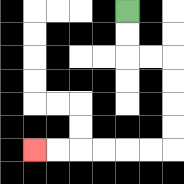{'start': '[5, 0]', 'end': '[1, 6]', 'path_directions': 'D,D,R,R,D,D,D,D,L,L,L,L,L,L', 'path_coordinates': '[[5, 0], [5, 1], [5, 2], [6, 2], [7, 2], [7, 3], [7, 4], [7, 5], [7, 6], [6, 6], [5, 6], [4, 6], [3, 6], [2, 6], [1, 6]]'}